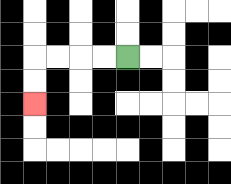{'start': '[5, 2]', 'end': '[1, 4]', 'path_directions': 'L,L,L,L,D,D', 'path_coordinates': '[[5, 2], [4, 2], [3, 2], [2, 2], [1, 2], [1, 3], [1, 4]]'}